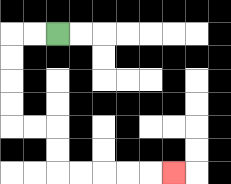{'start': '[2, 1]', 'end': '[7, 7]', 'path_directions': 'L,L,D,D,D,D,R,R,D,D,R,R,R,R,R', 'path_coordinates': '[[2, 1], [1, 1], [0, 1], [0, 2], [0, 3], [0, 4], [0, 5], [1, 5], [2, 5], [2, 6], [2, 7], [3, 7], [4, 7], [5, 7], [6, 7], [7, 7]]'}